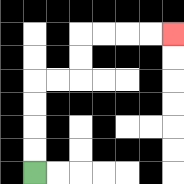{'start': '[1, 7]', 'end': '[7, 1]', 'path_directions': 'U,U,U,U,R,R,U,U,R,R,R,R', 'path_coordinates': '[[1, 7], [1, 6], [1, 5], [1, 4], [1, 3], [2, 3], [3, 3], [3, 2], [3, 1], [4, 1], [5, 1], [6, 1], [7, 1]]'}